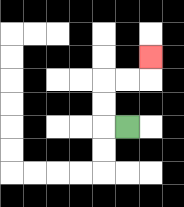{'start': '[5, 5]', 'end': '[6, 2]', 'path_directions': 'L,U,U,R,R,U', 'path_coordinates': '[[5, 5], [4, 5], [4, 4], [4, 3], [5, 3], [6, 3], [6, 2]]'}